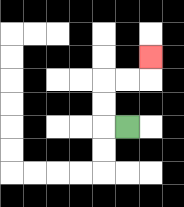{'start': '[5, 5]', 'end': '[6, 2]', 'path_directions': 'L,U,U,R,R,U', 'path_coordinates': '[[5, 5], [4, 5], [4, 4], [4, 3], [5, 3], [6, 3], [6, 2]]'}